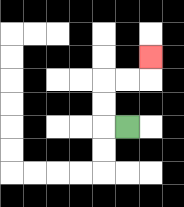{'start': '[5, 5]', 'end': '[6, 2]', 'path_directions': 'L,U,U,R,R,U', 'path_coordinates': '[[5, 5], [4, 5], [4, 4], [4, 3], [5, 3], [6, 3], [6, 2]]'}